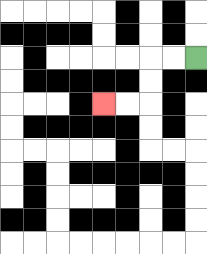{'start': '[8, 2]', 'end': '[4, 4]', 'path_directions': 'L,L,D,D,L,L', 'path_coordinates': '[[8, 2], [7, 2], [6, 2], [6, 3], [6, 4], [5, 4], [4, 4]]'}